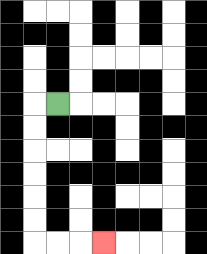{'start': '[2, 4]', 'end': '[4, 10]', 'path_directions': 'L,D,D,D,D,D,D,R,R,R', 'path_coordinates': '[[2, 4], [1, 4], [1, 5], [1, 6], [1, 7], [1, 8], [1, 9], [1, 10], [2, 10], [3, 10], [4, 10]]'}